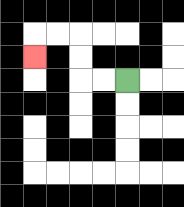{'start': '[5, 3]', 'end': '[1, 2]', 'path_directions': 'L,L,U,U,L,L,D', 'path_coordinates': '[[5, 3], [4, 3], [3, 3], [3, 2], [3, 1], [2, 1], [1, 1], [1, 2]]'}